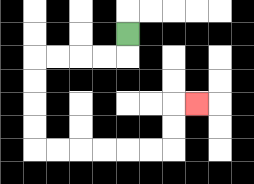{'start': '[5, 1]', 'end': '[8, 4]', 'path_directions': 'D,L,L,L,L,D,D,D,D,R,R,R,R,R,R,U,U,R', 'path_coordinates': '[[5, 1], [5, 2], [4, 2], [3, 2], [2, 2], [1, 2], [1, 3], [1, 4], [1, 5], [1, 6], [2, 6], [3, 6], [4, 6], [5, 6], [6, 6], [7, 6], [7, 5], [7, 4], [8, 4]]'}